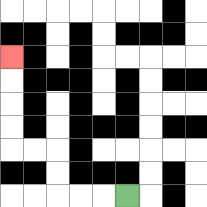{'start': '[5, 8]', 'end': '[0, 2]', 'path_directions': 'L,L,L,U,U,L,L,U,U,U,U', 'path_coordinates': '[[5, 8], [4, 8], [3, 8], [2, 8], [2, 7], [2, 6], [1, 6], [0, 6], [0, 5], [0, 4], [0, 3], [0, 2]]'}